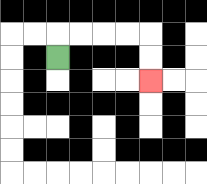{'start': '[2, 2]', 'end': '[6, 3]', 'path_directions': 'U,R,R,R,R,D,D', 'path_coordinates': '[[2, 2], [2, 1], [3, 1], [4, 1], [5, 1], [6, 1], [6, 2], [6, 3]]'}